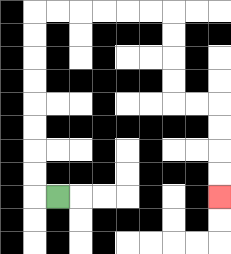{'start': '[2, 8]', 'end': '[9, 8]', 'path_directions': 'L,U,U,U,U,U,U,U,U,R,R,R,R,R,R,D,D,D,D,R,R,D,D,D,D', 'path_coordinates': '[[2, 8], [1, 8], [1, 7], [1, 6], [1, 5], [1, 4], [1, 3], [1, 2], [1, 1], [1, 0], [2, 0], [3, 0], [4, 0], [5, 0], [6, 0], [7, 0], [7, 1], [7, 2], [7, 3], [7, 4], [8, 4], [9, 4], [9, 5], [9, 6], [9, 7], [9, 8]]'}